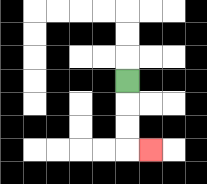{'start': '[5, 3]', 'end': '[6, 6]', 'path_directions': 'D,D,D,R', 'path_coordinates': '[[5, 3], [5, 4], [5, 5], [5, 6], [6, 6]]'}